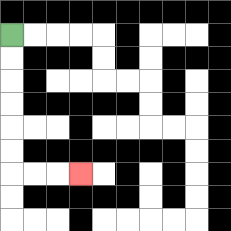{'start': '[0, 1]', 'end': '[3, 7]', 'path_directions': 'D,D,D,D,D,D,R,R,R', 'path_coordinates': '[[0, 1], [0, 2], [0, 3], [0, 4], [0, 5], [0, 6], [0, 7], [1, 7], [2, 7], [3, 7]]'}